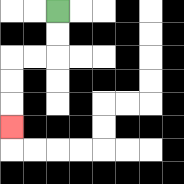{'start': '[2, 0]', 'end': '[0, 5]', 'path_directions': 'D,D,L,L,D,D,D', 'path_coordinates': '[[2, 0], [2, 1], [2, 2], [1, 2], [0, 2], [0, 3], [0, 4], [0, 5]]'}